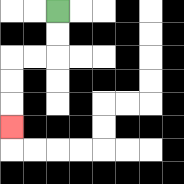{'start': '[2, 0]', 'end': '[0, 5]', 'path_directions': 'D,D,L,L,D,D,D', 'path_coordinates': '[[2, 0], [2, 1], [2, 2], [1, 2], [0, 2], [0, 3], [0, 4], [0, 5]]'}